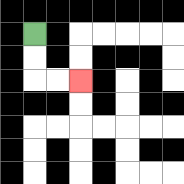{'start': '[1, 1]', 'end': '[3, 3]', 'path_directions': 'D,D,R,R', 'path_coordinates': '[[1, 1], [1, 2], [1, 3], [2, 3], [3, 3]]'}